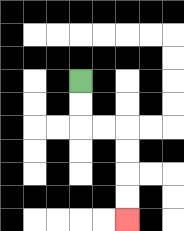{'start': '[3, 3]', 'end': '[5, 9]', 'path_directions': 'D,D,R,R,D,D,D,D', 'path_coordinates': '[[3, 3], [3, 4], [3, 5], [4, 5], [5, 5], [5, 6], [5, 7], [5, 8], [5, 9]]'}